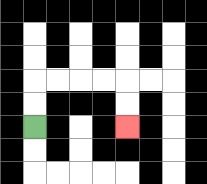{'start': '[1, 5]', 'end': '[5, 5]', 'path_directions': 'U,U,R,R,R,R,D,D', 'path_coordinates': '[[1, 5], [1, 4], [1, 3], [2, 3], [3, 3], [4, 3], [5, 3], [5, 4], [5, 5]]'}